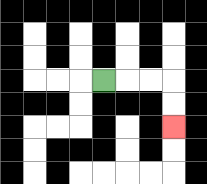{'start': '[4, 3]', 'end': '[7, 5]', 'path_directions': 'R,R,R,D,D', 'path_coordinates': '[[4, 3], [5, 3], [6, 3], [7, 3], [7, 4], [7, 5]]'}